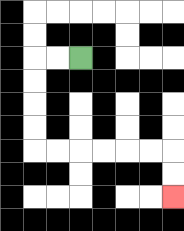{'start': '[3, 2]', 'end': '[7, 8]', 'path_directions': 'L,L,D,D,D,D,R,R,R,R,R,R,D,D', 'path_coordinates': '[[3, 2], [2, 2], [1, 2], [1, 3], [1, 4], [1, 5], [1, 6], [2, 6], [3, 6], [4, 6], [5, 6], [6, 6], [7, 6], [7, 7], [7, 8]]'}